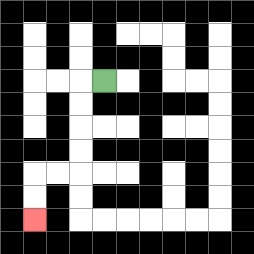{'start': '[4, 3]', 'end': '[1, 9]', 'path_directions': 'L,D,D,D,D,L,L,D,D', 'path_coordinates': '[[4, 3], [3, 3], [3, 4], [3, 5], [3, 6], [3, 7], [2, 7], [1, 7], [1, 8], [1, 9]]'}